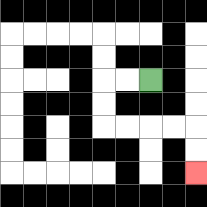{'start': '[6, 3]', 'end': '[8, 7]', 'path_directions': 'L,L,D,D,R,R,R,R,D,D', 'path_coordinates': '[[6, 3], [5, 3], [4, 3], [4, 4], [4, 5], [5, 5], [6, 5], [7, 5], [8, 5], [8, 6], [8, 7]]'}